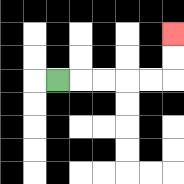{'start': '[2, 3]', 'end': '[7, 1]', 'path_directions': 'R,R,R,R,R,U,U', 'path_coordinates': '[[2, 3], [3, 3], [4, 3], [5, 3], [6, 3], [7, 3], [7, 2], [7, 1]]'}